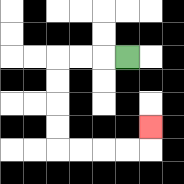{'start': '[5, 2]', 'end': '[6, 5]', 'path_directions': 'L,L,L,D,D,D,D,R,R,R,R,U', 'path_coordinates': '[[5, 2], [4, 2], [3, 2], [2, 2], [2, 3], [2, 4], [2, 5], [2, 6], [3, 6], [4, 6], [5, 6], [6, 6], [6, 5]]'}